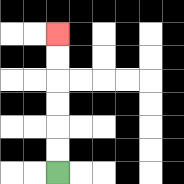{'start': '[2, 7]', 'end': '[2, 1]', 'path_directions': 'U,U,U,U,U,U', 'path_coordinates': '[[2, 7], [2, 6], [2, 5], [2, 4], [2, 3], [2, 2], [2, 1]]'}